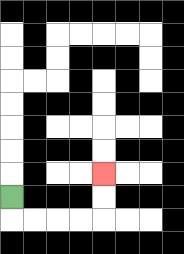{'start': '[0, 8]', 'end': '[4, 7]', 'path_directions': 'D,R,R,R,R,U,U', 'path_coordinates': '[[0, 8], [0, 9], [1, 9], [2, 9], [3, 9], [4, 9], [4, 8], [4, 7]]'}